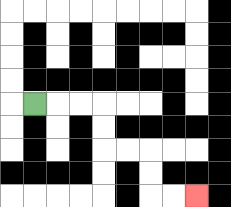{'start': '[1, 4]', 'end': '[8, 8]', 'path_directions': 'R,R,R,D,D,R,R,D,D,R,R', 'path_coordinates': '[[1, 4], [2, 4], [3, 4], [4, 4], [4, 5], [4, 6], [5, 6], [6, 6], [6, 7], [6, 8], [7, 8], [8, 8]]'}